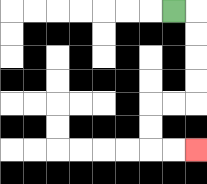{'start': '[7, 0]', 'end': '[8, 6]', 'path_directions': 'R,D,D,D,D,L,L,D,D,R,R', 'path_coordinates': '[[7, 0], [8, 0], [8, 1], [8, 2], [8, 3], [8, 4], [7, 4], [6, 4], [6, 5], [6, 6], [7, 6], [8, 6]]'}